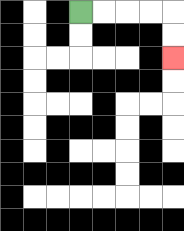{'start': '[3, 0]', 'end': '[7, 2]', 'path_directions': 'R,R,R,R,D,D', 'path_coordinates': '[[3, 0], [4, 0], [5, 0], [6, 0], [7, 0], [7, 1], [7, 2]]'}